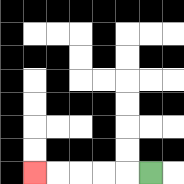{'start': '[6, 7]', 'end': '[1, 7]', 'path_directions': 'L,L,L,L,L', 'path_coordinates': '[[6, 7], [5, 7], [4, 7], [3, 7], [2, 7], [1, 7]]'}